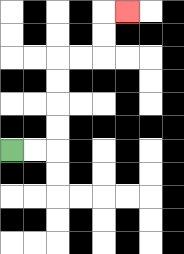{'start': '[0, 6]', 'end': '[5, 0]', 'path_directions': 'R,R,U,U,U,U,R,R,U,U,R', 'path_coordinates': '[[0, 6], [1, 6], [2, 6], [2, 5], [2, 4], [2, 3], [2, 2], [3, 2], [4, 2], [4, 1], [4, 0], [5, 0]]'}